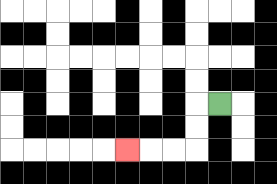{'start': '[9, 4]', 'end': '[5, 6]', 'path_directions': 'L,D,D,L,L,L', 'path_coordinates': '[[9, 4], [8, 4], [8, 5], [8, 6], [7, 6], [6, 6], [5, 6]]'}